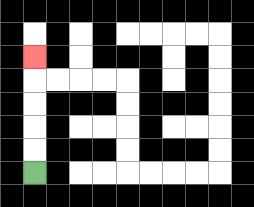{'start': '[1, 7]', 'end': '[1, 2]', 'path_directions': 'U,U,U,U,U', 'path_coordinates': '[[1, 7], [1, 6], [1, 5], [1, 4], [1, 3], [1, 2]]'}